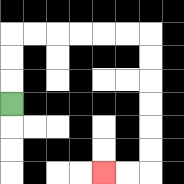{'start': '[0, 4]', 'end': '[4, 7]', 'path_directions': 'U,U,U,R,R,R,R,R,R,D,D,D,D,D,D,L,L', 'path_coordinates': '[[0, 4], [0, 3], [0, 2], [0, 1], [1, 1], [2, 1], [3, 1], [4, 1], [5, 1], [6, 1], [6, 2], [6, 3], [6, 4], [6, 5], [6, 6], [6, 7], [5, 7], [4, 7]]'}